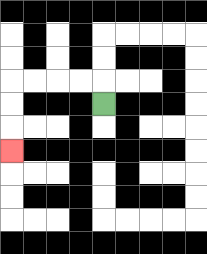{'start': '[4, 4]', 'end': '[0, 6]', 'path_directions': 'U,L,L,L,L,D,D,D', 'path_coordinates': '[[4, 4], [4, 3], [3, 3], [2, 3], [1, 3], [0, 3], [0, 4], [0, 5], [0, 6]]'}